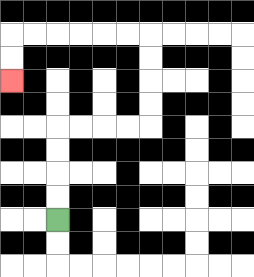{'start': '[2, 9]', 'end': '[0, 3]', 'path_directions': 'U,U,U,U,R,R,R,R,U,U,U,U,L,L,L,L,L,L,D,D', 'path_coordinates': '[[2, 9], [2, 8], [2, 7], [2, 6], [2, 5], [3, 5], [4, 5], [5, 5], [6, 5], [6, 4], [6, 3], [6, 2], [6, 1], [5, 1], [4, 1], [3, 1], [2, 1], [1, 1], [0, 1], [0, 2], [0, 3]]'}